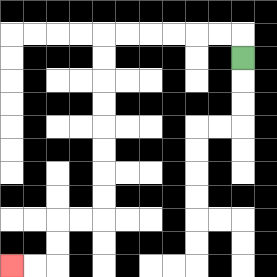{'start': '[10, 2]', 'end': '[0, 11]', 'path_directions': 'U,L,L,L,L,L,L,D,D,D,D,D,D,D,D,L,L,D,D,L,L', 'path_coordinates': '[[10, 2], [10, 1], [9, 1], [8, 1], [7, 1], [6, 1], [5, 1], [4, 1], [4, 2], [4, 3], [4, 4], [4, 5], [4, 6], [4, 7], [4, 8], [4, 9], [3, 9], [2, 9], [2, 10], [2, 11], [1, 11], [0, 11]]'}